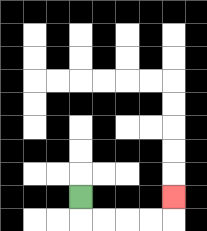{'start': '[3, 8]', 'end': '[7, 8]', 'path_directions': 'D,R,R,R,R,U', 'path_coordinates': '[[3, 8], [3, 9], [4, 9], [5, 9], [6, 9], [7, 9], [7, 8]]'}